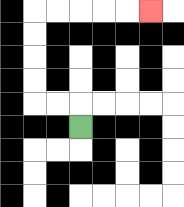{'start': '[3, 5]', 'end': '[6, 0]', 'path_directions': 'U,L,L,U,U,U,U,R,R,R,R,R', 'path_coordinates': '[[3, 5], [3, 4], [2, 4], [1, 4], [1, 3], [1, 2], [1, 1], [1, 0], [2, 0], [3, 0], [4, 0], [5, 0], [6, 0]]'}